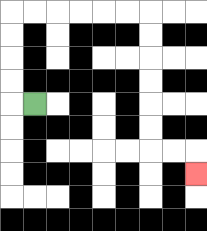{'start': '[1, 4]', 'end': '[8, 7]', 'path_directions': 'L,U,U,U,U,R,R,R,R,R,R,D,D,D,D,D,D,R,R,D', 'path_coordinates': '[[1, 4], [0, 4], [0, 3], [0, 2], [0, 1], [0, 0], [1, 0], [2, 0], [3, 0], [4, 0], [5, 0], [6, 0], [6, 1], [6, 2], [6, 3], [6, 4], [6, 5], [6, 6], [7, 6], [8, 6], [8, 7]]'}